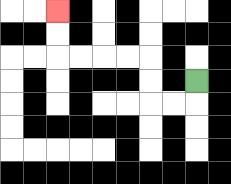{'start': '[8, 3]', 'end': '[2, 0]', 'path_directions': 'D,L,L,U,U,L,L,L,L,U,U', 'path_coordinates': '[[8, 3], [8, 4], [7, 4], [6, 4], [6, 3], [6, 2], [5, 2], [4, 2], [3, 2], [2, 2], [2, 1], [2, 0]]'}